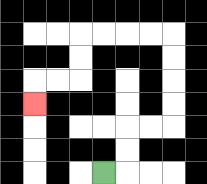{'start': '[4, 7]', 'end': '[1, 4]', 'path_directions': 'R,U,U,R,R,U,U,U,U,L,L,L,L,D,D,L,L,D', 'path_coordinates': '[[4, 7], [5, 7], [5, 6], [5, 5], [6, 5], [7, 5], [7, 4], [7, 3], [7, 2], [7, 1], [6, 1], [5, 1], [4, 1], [3, 1], [3, 2], [3, 3], [2, 3], [1, 3], [1, 4]]'}